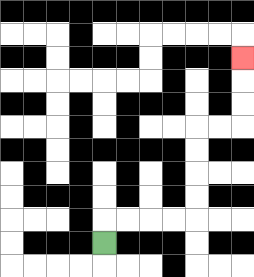{'start': '[4, 10]', 'end': '[10, 2]', 'path_directions': 'U,R,R,R,R,U,U,U,U,R,R,U,U,U', 'path_coordinates': '[[4, 10], [4, 9], [5, 9], [6, 9], [7, 9], [8, 9], [8, 8], [8, 7], [8, 6], [8, 5], [9, 5], [10, 5], [10, 4], [10, 3], [10, 2]]'}